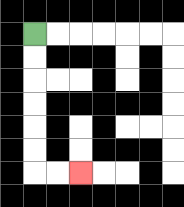{'start': '[1, 1]', 'end': '[3, 7]', 'path_directions': 'D,D,D,D,D,D,R,R', 'path_coordinates': '[[1, 1], [1, 2], [1, 3], [1, 4], [1, 5], [1, 6], [1, 7], [2, 7], [3, 7]]'}